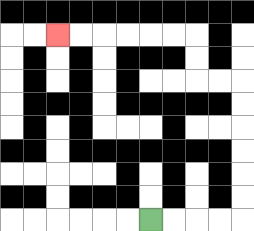{'start': '[6, 9]', 'end': '[2, 1]', 'path_directions': 'R,R,R,R,U,U,U,U,U,U,L,L,U,U,L,L,L,L,L,L', 'path_coordinates': '[[6, 9], [7, 9], [8, 9], [9, 9], [10, 9], [10, 8], [10, 7], [10, 6], [10, 5], [10, 4], [10, 3], [9, 3], [8, 3], [8, 2], [8, 1], [7, 1], [6, 1], [5, 1], [4, 1], [3, 1], [2, 1]]'}